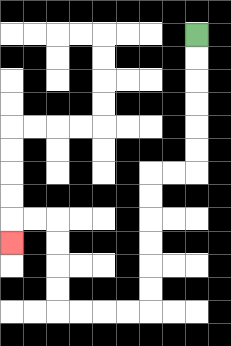{'start': '[8, 1]', 'end': '[0, 10]', 'path_directions': 'D,D,D,D,D,D,L,L,D,D,D,D,D,D,L,L,L,L,U,U,U,U,L,L,D', 'path_coordinates': '[[8, 1], [8, 2], [8, 3], [8, 4], [8, 5], [8, 6], [8, 7], [7, 7], [6, 7], [6, 8], [6, 9], [6, 10], [6, 11], [6, 12], [6, 13], [5, 13], [4, 13], [3, 13], [2, 13], [2, 12], [2, 11], [2, 10], [2, 9], [1, 9], [0, 9], [0, 10]]'}